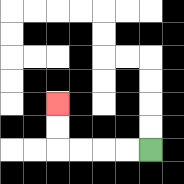{'start': '[6, 6]', 'end': '[2, 4]', 'path_directions': 'L,L,L,L,U,U', 'path_coordinates': '[[6, 6], [5, 6], [4, 6], [3, 6], [2, 6], [2, 5], [2, 4]]'}